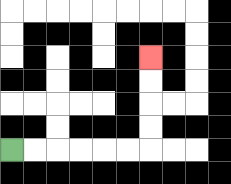{'start': '[0, 6]', 'end': '[6, 2]', 'path_directions': 'R,R,R,R,R,R,U,U,U,U', 'path_coordinates': '[[0, 6], [1, 6], [2, 6], [3, 6], [4, 6], [5, 6], [6, 6], [6, 5], [6, 4], [6, 3], [6, 2]]'}